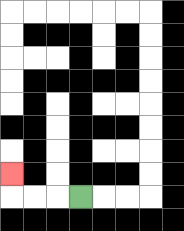{'start': '[3, 8]', 'end': '[0, 7]', 'path_directions': 'L,L,L,U', 'path_coordinates': '[[3, 8], [2, 8], [1, 8], [0, 8], [0, 7]]'}